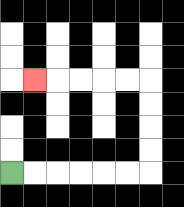{'start': '[0, 7]', 'end': '[1, 3]', 'path_directions': 'R,R,R,R,R,R,U,U,U,U,L,L,L,L,L', 'path_coordinates': '[[0, 7], [1, 7], [2, 7], [3, 7], [4, 7], [5, 7], [6, 7], [6, 6], [6, 5], [6, 4], [6, 3], [5, 3], [4, 3], [3, 3], [2, 3], [1, 3]]'}